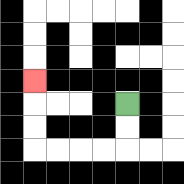{'start': '[5, 4]', 'end': '[1, 3]', 'path_directions': 'D,D,L,L,L,L,U,U,U', 'path_coordinates': '[[5, 4], [5, 5], [5, 6], [4, 6], [3, 6], [2, 6], [1, 6], [1, 5], [1, 4], [1, 3]]'}